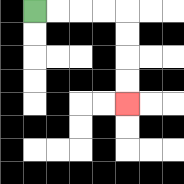{'start': '[1, 0]', 'end': '[5, 4]', 'path_directions': 'R,R,R,R,D,D,D,D', 'path_coordinates': '[[1, 0], [2, 0], [3, 0], [4, 0], [5, 0], [5, 1], [5, 2], [5, 3], [5, 4]]'}